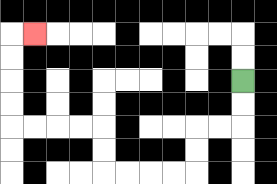{'start': '[10, 3]', 'end': '[1, 1]', 'path_directions': 'D,D,L,L,D,D,L,L,L,L,U,U,L,L,L,L,U,U,U,U,R', 'path_coordinates': '[[10, 3], [10, 4], [10, 5], [9, 5], [8, 5], [8, 6], [8, 7], [7, 7], [6, 7], [5, 7], [4, 7], [4, 6], [4, 5], [3, 5], [2, 5], [1, 5], [0, 5], [0, 4], [0, 3], [0, 2], [0, 1], [1, 1]]'}